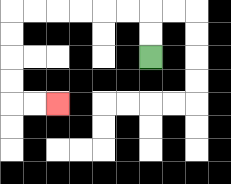{'start': '[6, 2]', 'end': '[2, 4]', 'path_directions': 'U,U,L,L,L,L,L,L,D,D,D,D,R,R', 'path_coordinates': '[[6, 2], [6, 1], [6, 0], [5, 0], [4, 0], [3, 0], [2, 0], [1, 0], [0, 0], [0, 1], [0, 2], [0, 3], [0, 4], [1, 4], [2, 4]]'}